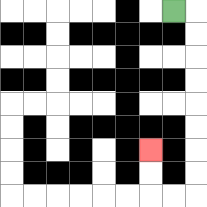{'start': '[7, 0]', 'end': '[6, 6]', 'path_directions': 'R,D,D,D,D,D,D,D,D,L,L,U,U', 'path_coordinates': '[[7, 0], [8, 0], [8, 1], [8, 2], [8, 3], [8, 4], [8, 5], [8, 6], [8, 7], [8, 8], [7, 8], [6, 8], [6, 7], [6, 6]]'}